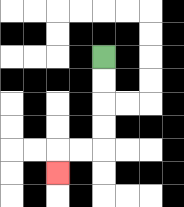{'start': '[4, 2]', 'end': '[2, 7]', 'path_directions': 'D,D,D,D,L,L,D', 'path_coordinates': '[[4, 2], [4, 3], [4, 4], [4, 5], [4, 6], [3, 6], [2, 6], [2, 7]]'}